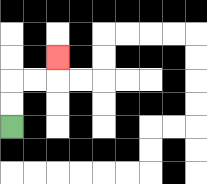{'start': '[0, 5]', 'end': '[2, 2]', 'path_directions': 'U,U,R,R,U', 'path_coordinates': '[[0, 5], [0, 4], [0, 3], [1, 3], [2, 3], [2, 2]]'}